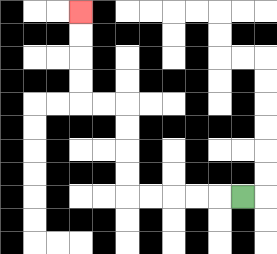{'start': '[10, 8]', 'end': '[3, 0]', 'path_directions': 'L,L,L,L,L,U,U,U,U,L,L,U,U,U,U', 'path_coordinates': '[[10, 8], [9, 8], [8, 8], [7, 8], [6, 8], [5, 8], [5, 7], [5, 6], [5, 5], [5, 4], [4, 4], [3, 4], [3, 3], [3, 2], [3, 1], [3, 0]]'}